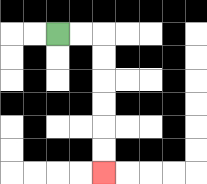{'start': '[2, 1]', 'end': '[4, 7]', 'path_directions': 'R,R,D,D,D,D,D,D', 'path_coordinates': '[[2, 1], [3, 1], [4, 1], [4, 2], [4, 3], [4, 4], [4, 5], [4, 6], [4, 7]]'}